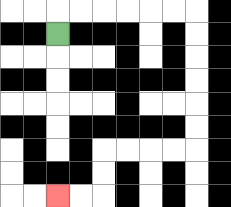{'start': '[2, 1]', 'end': '[2, 8]', 'path_directions': 'U,R,R,R,R,R,R,D,D,D,D,D,D,L,L,L,L,D,D,L,L', 'path_coordinates': '[[2, 1], [2, 0], [3, 0], [4, 0], [5, 0], [6, 0], [7, 0], [8, 0], [8, 1], [8, 2], [8, 3], [8, 4], [8, 5], [8, 6], [7, 6], [6, 6], [5, 6], [4, 6], [4, 7], [4, 8], [3, 8], [2, 8]]'}